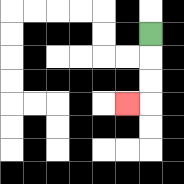{'start': '[6, 1]', 'end': '[5, 4]', 'path_directions': 'D,D,D,L', 'path_coordinates': '[[6, 1], [6, 2], [6, 3], [6, 4], [5, 4]]'}